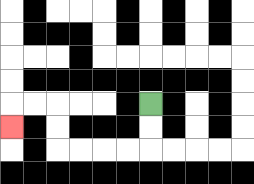{'start': '[6, 4]', 'end': '[0, 5]', 'path_directions': 'D,D,L,L,L,L,U,U,L,L,D', 'path_coordinates': '[[6, 4], [6, 5], [6, 6], [5, 6], [4, 6], [3, 6], [2, 6], [2, 5], [2, 4], [1, 4], [0, 4], [0, 5]]'}